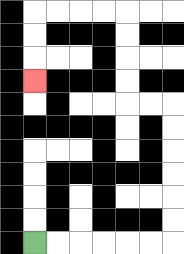{'start': '[1, 10]', 'end': '[1, 3]', 'path_directions': 'R,R,R,R,R,R,U,U,U,U,U,U,L,L,U,U,U,U,L,L,L,L,D,D,D', 'path_coordinates': '[[1, 10], [2, 10], [3, 10], [4, 10], [5, 10], [6, 10], [7, 10], [7, 9], [7, 8], [7, 7], [7, 6], [7, 5], [7, 4], [6, 4], [5, 4], [5, 3], [5, 2], [5, 1], [5, 0], [4, 0], [3, 0], [2, 0], [1, 0], [1, 1], [1, 2], [1, 3]]'}